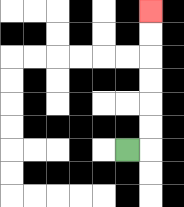{'start': '[5, 6]', 'end': '[6, 0]', 'path_directions': 'R,U,U,U,U,U,U', 'path_coordinates': '[[5, 6], [6, 6], [6, 5], [6, 4], [6, 3], [6, 2], [6, 1], [6, 0]]'}